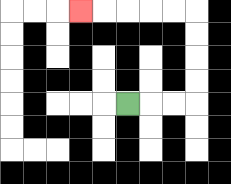{'start': '[5, 4]', 'end': '[3, 0]', 'path_directions': 'R,R,R,U,U,U,U,L,L,L,L,L', 'path_coordinates': '[[5, 4], [6, 4], [7, 4], [8, 4], [8, 3], [8, 2], [8, 1], [8, 0], [7, 0], [6, 0], [5, 0], [4, 0], [3, 0]]'}